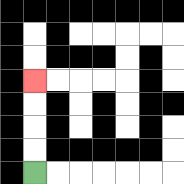{'start': '[1, 7]', 'end': '[1, 3]', 'path_directions': 'U,U,U,U', 'path_coordinates': '[[1, 7], [1, 6], [1, 5], [1, 4], [1, 3]]'}